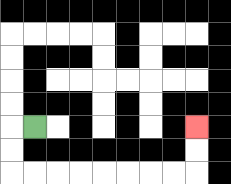{'start': '[1, 5]', 'end': '[8, 5]', 'path_directions': 'L,D,D,R,R,R,R,R,R,R,R,U,U', 'path_coordinates': '[[1, 5], [0, 5], [0, 6], [0, 7], [1, 7], [2, 7], [3, 7], [4, 7], [5, 7], [6, 7], [7, 7], [8, 7], [8, 6], [8, 5]]'}